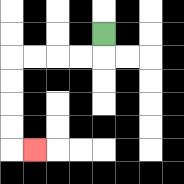{'start': '[4, 1]', 'end': '[1, 6]', 'path_directions': 'D,L,L,L,L,D,D,D,D,R', 'path_coordinates': '[[4, 1], [4, 2], [3, 2], [2, 2], [1, 2], [0, 2], [0, 3], [0, 4], [0, 5], [0, 6], [1, 6]]'}